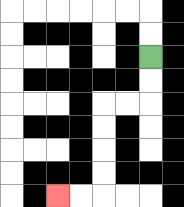{'start': '[6, 2]', 'end': '[2, 8]', 'path_directions': 'D,D,L,L,D,D,D,D,L,L', 'path_coordinates': '[[6, 2], [6, 3], [6, 4], [5, 4], [4, 4], [4, 5], [4, 6], [4, 7], [4, 8], [3, 8], [2, 8]]'}